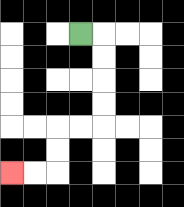{'start': '[3, 1]', 'end': '[0, 7]', 'path_directions': 'R,D,D,D,D,L,L,D,D,L,L', 'path_coordinates': '[[3, 1], [4, 1], [4, 2], [4, 3], [4, 4], [4, 5], [3, 5], [2, 5], [2, 6], [2, 7], [1, 7], [0, 7]]'}